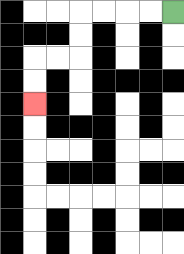{'start': '[7, 0]', 'end': '[1, 4]', 'path_directions': 'L,L,L,L,D,D,L,L,D,D', 'path_coordinates': '[[7, 0], [6, 0], [5, 0], [4, 0], [3, 0], [3, 1], [3, 2], [2, 2], [1, 2], [1, 3], [1, 4]]'}